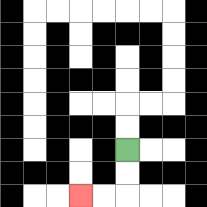{'start': '[5, 6]', 'end': '[3, 8]', 'path_directions': 'D,D,L,L', 'path_coordinates': '[[5, 6], [5, 7], [5, 8], [4, 8], [3, 8]]'}